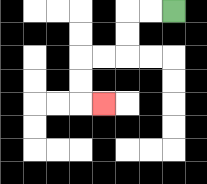{'start': '[7, 0]', 'end': '[4, 4]', 'path_directions': 'L,L,D,D,L,L,D,D,R', 'path_coordinates': '[[7, 0], [6, 0], [5, 0], [5, 1], [5, 2], [4, 2], [3, 2], [3, 3], [3, 4], [4, 4]]'}